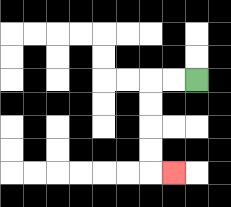{'start': '[8, 3]', 'end': '[7, 7]', 'path_directions': 'L,L,D,D,D,D,R', 'path_coordinates': '[[8, 3], [7, 3], [6, 3], [6, 4], [6, 5], [6, 6], [6, 7], [7, 7]]'}